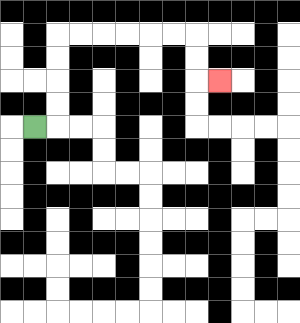{'start': '[1, 5]', 'end': '[9, 3]', 'path_directions': 'R,U,U,U,U,R,R,R,R,R,R,D,D,R', 'path_coordinates': '[[1, 5], [2, 5], [2, 4], [2, 3], [2, 2], [2, 1], [3, 1], [4, 1], [5, 1], [6, 1], [7, 1], [8, 1], [8, 2], [8, 3], [9, 3]]'}